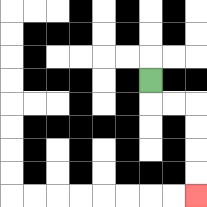{'start': '[6, 3]', 'end': '[8, 8]', 'path_directions': 'D,R,R,D,D,D,D', 'path_coordinates': '[[6, 3], [6, 4], [7, 4], [8, 4], [8, 5], [8, 6], [8, 7], [8, 8]]'}